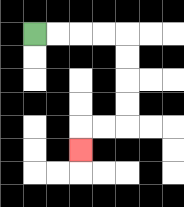{'start': '[1, 1]', 'end': '[3, 6]', 'path_directions': 'R,R,R,R,D,D,D,D,L,L,D', 'path_coordinates': '[[1, 1], [2, 1], [3, 1], [4, 1], [5, 1], [5, 2], [5, 3], [5, 4], [5, 5], [4, 5], [3, 5], [3, 6]]'}